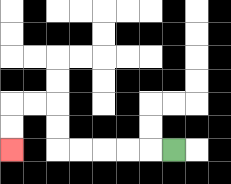{'start': '[7, 6]', 'end': '[0, 6]', 'path_directions': 'L,L,L,L,L,U,U,L,L,D,D', 'path_coordinates': '[[7, 6], [6, 6], [5, 6], [4, 6], [3, 6], [2, 6], [2, 5], [2, 4], [1, 4], [0, 4], [0, 5], [0, 6]]'}